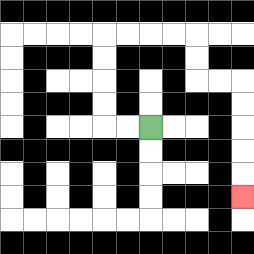{'start': '[6, 5]', 'end': '[10, 8]', 'path_directions': 'L,L,U,U,U,U,R,R,R,R,D,D,R,R,D,D,D,D,D', 'path_coordinates': '[[6, 5], [5, 5], [4, 5], [4, 4], [4, 3], [4, 2], [4, 1], [5, 1], [6, 1], [7, 1], [8, 1], [8, 2], [8, 3], [9, 3], [10, 3], [10, 4], [10, 5], [10, 6], [10, 7], [10, 8]]'}